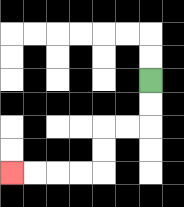{'start': '[6, 3]', 'end': '[0, 7]', 'path_directions': 'D,D,L,L,D,D,L,L,L,L', 'path_coordinates': '[[6, 3], [6, 4], [6, 5], [5, 5], [4, 5], [4, 6], [4, 7], [3, 7], [2, 7], [1, 7], [0, 7]]'}